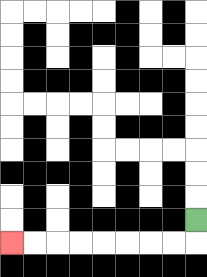{'start': '[8, 9]', 'end': '[0, 10]', 'path_directions': 'D,L,L,L,L,L,L,L,L', 'path_coordinates': '[[8, 9], [8, 10], [7, 10], [6, 10], [5, 10], [4, 10], [3, 10], [2, 10], [1, 10], [0, 10]]'}